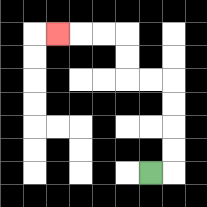{'start': '[6, 7]', 'end': '[2, 1]', 'path_directions': 'R,U,U,U,U,L,L,U,U,L,L,L', 'path_coordinates': '[[6, 7], [7, 7], [7, 6], [7, 5], [7, 4], [7, 3], [6, 3], [5, 3], [5, 2], [5, 1], [4, 1], [3, 1], [2, 1]]'}